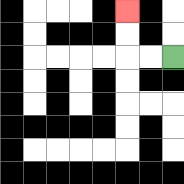{'start': '[7, 2]', 'end': '[5, 0]', 'path_directions': 'L,L,U,U', 'path_coordinates': '[[7, 2], [6, 2], [5, 2], [5, 1], [5, 0]]'}